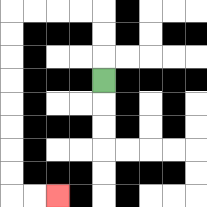{'start': '[4, 3]', 'end': '[2, 8]', 'path_directions': 'U,U,U,L,L,L,L,D,D,D,D,D,D,D,D,R,R', 'path_coordinates': '[[4, 3], [4, 2], [4, 1], [4, 0], [3, 0], [2, 0], [1, 0], [0, 0], [0, 1], [0, 2], [0, 3], [0, 4], [0, 5], [0, 6], [0, 7], [0, 8], [1, 8], [2, 8]]'}